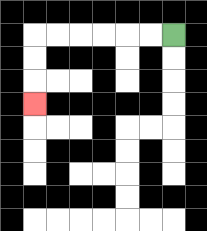{'start': '[7, 1]', 'end': '[1, 4]', 'path_directions': 'L,L,L,L,L,L,D,D,D', 'path_coordinates': '[[7, 1], [6, 1], [5, 1], [4, 1], [3, 1], [2, 1], [1, 1], [1, 2], [1, 3], [1, 4]]'}